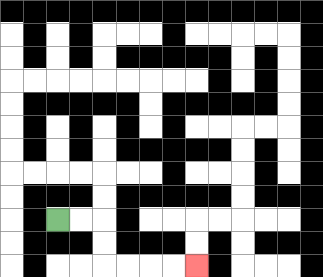{'start': '[2, 9]', 'end': '[8, 11]', 'path_directions': 'R,R,D,D,R,R,R,R', 'path_coordinates': '[[2, 9], [3, 9], [4, 9], [4, 10], [4, 11], [5, 11], [6, 11], [7, 11], [8, 11]]'}